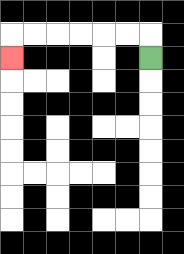{'start': '[6, 2]', 'end': '[0, 2]', 'path_directions': 'U,L,L,L,L,L,L,D', 'path_coordinates': '[[6, 2], [6, 1], [5, 1], [4, 1], [3, 1], [2, 1], [1, 1], [0, 1], [0, 2]]'}